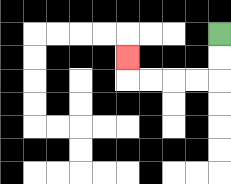{'start': '[9, 1]', 'end': '[5, 2]', 'path_directions': 'D,D,L,L,L,L,U', 'path_coordinates': '[[9, 1], [9, 2], [9, 3], [8, 3], [7, 3], [6, 3], [5, 3], [5, 2]]'}